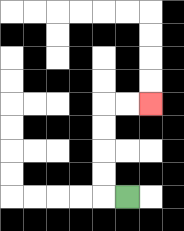{'start': '[5, 8]', 'end': '[6, 4]', 'path_directions': 'L,U,U,U,U,R,R', 'path_coordinates': '[[5, 8], [4, 8], [4, 7], [4, 6], [4, 5], [4, 4], [5, 4], [6, 4]]'}